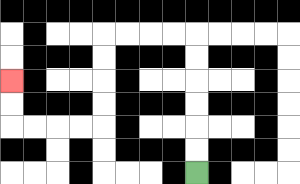{'start': '[8, 7]', 'end': '[0, 3]', 'path_directions': 'U,U,U,U,U,U,L,L,L,L,D,D,D,D,L,L,L,L,U,U', 'path_coordinates': '[[8, 7], [8, 6], [8, 5], [8, 4], [8, 3], [8, 2], [8, 1], [7, 1], [6, 1], [5, 1], [4, 1], [4, 2], [4, 3], [4, 4], [4, 5], [3, 5], [2, 5], [1, 5], [0, 5], [0, 4], [0, 3]]'}